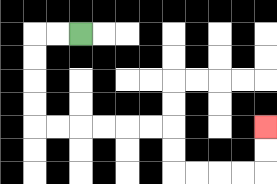{'start': '[3, 1]', 'end': '[11, 5]', 'path_directions': 'L,L,D,D,D,D,R,R,R,R,R,R,D,D,R,R,R,R,U,U', 'path_coordinates': '[[3, 1], [2, 1], [1, 1], [1, 2], [1, 3], [1, 4], [1, 5], [2, 5], [3, 5], [4, 5], [5, 5], [6, 5], [7, 5], [7, 6], [7, 7], [8, 7], [9, 7], [10, 7], [11, 7], [11, 6], [11, 5]]'}